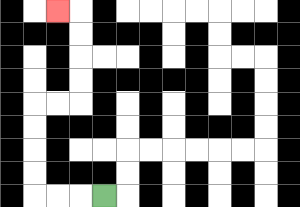{'start': '[4, 8]', 'end': '[2, 0]', 'path_directions': 'L,L,L,U,U,U,U,R,R,U,U,U,U,L', 'path_coordinates': '[[4, 8], [3, 8], [2, 8], [1, 8], [1, 7], [1, 6], [1, 5], [1, 4], [2, 4], [3, 4], [3, 3], [3, 2], [3, 1], [3, 0], [2, 0]]'}